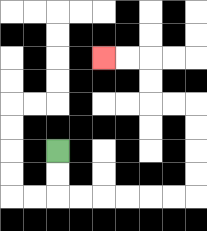{'start': '[2, 6]', 'end': '[4, 2]', 'path_directions': 'D,D,R,R,R,R,R,R,U,U,U,U,L,L,U,U,L,L', 'path_coordinates': '[[2, 6], [2, 7], [2, 8], [3, 8], [4, 8], [5, 8], [6, 8], [7, 8], [8, 8], [8, 7], [8, 6], [8, 5], [8, 4], [7, 4], [6, 4], [6, 3], [6, 2], [5, 2], [4, 2]]'}